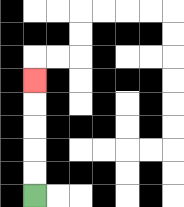{'start': '[1, 8]', 'end': '[1, 3]', 'path_directions': 'U,U,U,U,U', 'path_coordinates': '[[1, 8], [1, 7], [1, 6], [1, 5], [1, 4], [1, 3]]'}